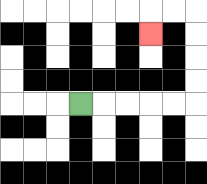{'start': '[3, 4]', 'end': '[6, 1]', 'path_directions': 'R,R,R,R,R,U,U,U,U,L,L,D', 'path_coordinates': '[[3, 4], [4, 4], [5, 4], [6, 4], [7, 4], [8, 4], [8, 3], [8, 2], [8, 1], [8, 0], [7, 0], [6, 0], [6, 1]]'}